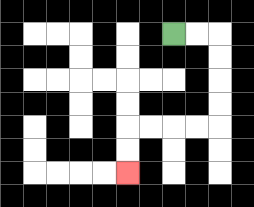{'start': '[7, 1]', 'end': '[5, 7]', 'path_directions': 'R,R,D,D,D,D,L,L,L,L,D,D', 'path_coordinates': '[[7, 1], [8, 1], [9, 1], [9, 2], [9, 3], [9, 4], [9, 5], [8, 5], [7, 5], [6, 5], [5, 5], [5, 6], [5, 7]]'}